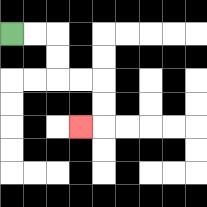{'start': '[0, 1]', 'end': '[3, 5]', 'path_directions': 'R,R,D,D,R,R,D,D,L', 'path_coordinates': '[[0, 1], [1, 1], [2, 1], [2, 2], [2, 3], [3, 3], [4, 3], [4, 4], [4, 5], [3, 5]]'}